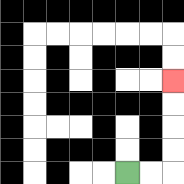{'start': '[5, 7]', 'end': '[7, 3]', 'path_directions': 'R,R,U,U,U,U', 'path_coordinates': '[[5, 7], [6, 7], [7, 7], [7, 6], [7, 5], [7, 4], [7, 3]]'}